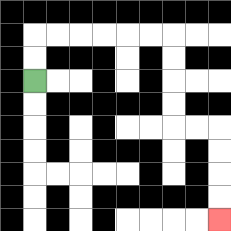{'start': '[1, 3]', 'end': '[9, 9]', 'path_directions': 'U,U,R,R,R,R,R,R,D,D,D,D,R,R,D,D,D,D', 'path_coordinates': '[[1, 3], [1, 2], [1, 1], [2, 1], [3, 1], [4, 1], [5, 1], [6, 1], [7, 1], [7, 2], [7, 3], [7, 4], [7, 5], [8, 5], [9, 5], [9, 6], [9, 7], [9, 8], [9, 9]]'}